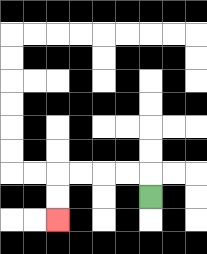{'start': '[6, 8]', 'end': '[2, 9]', 'path_directions': 'U,L,L,L,L,D,D', 'path_coordinates': '[[6, 8], [6, 7], [5, 7], [4, 7], [3, 7], [2, 7], [2, 8], [2, 9]]'}